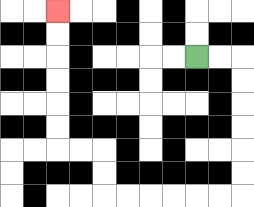{'start': '[8, 2]', 'end': '[2, 0]', 'path_directions': 'R,R,D,D,D,D,D,D,L,L,L,L,L,L,U,U,L,L,U,U,U,U,U,U', 'path_coordinates': '[[8, 2], [9, 2], [10, 2], [10, 3], [10, 4], [10, 5], [10, 6], [10, 7], [10, 8], [9, 8], [8, 8], [7, 8], [6, 8], [5, 8], [4, 8], [4, 7], [4, 6], [3, 6], [2, 6], [2, 5], [2, 4], [2, 3], [2, 2], [2, 1], [2, 0]]'}